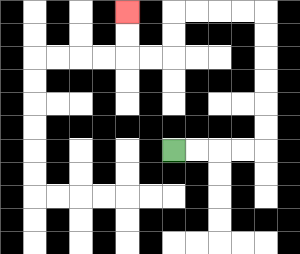{'start': '[7, 6]', 'end': '[5, 0]', 'path_directions': 'R,R,R,R,U,U,U,U,U,U,L,L,L,L,D,D,L,L,U,U', 'path_coordinates': '[[7, 6], [8, 6], [9, 6], [10, 6], [11, 6], [11, 5], [11, 4], [11, 3], [11, 2], [11, 1], [11, 0], [10, 0], [9, 0], [8, 0], [7, 0], [7, 1], [7, 2], [6, 2], [5, 2], [5, 1], [5, 0]]'}